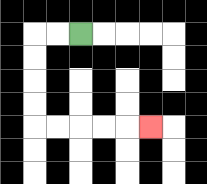{'start': '[3, 1]', 'end': '[6, 5]', 'path_directions': 'L,L,D,D,D,D,R,R,R,R,R', 'path_coordinates': '[[3, 1], [2, 1], [1, 1], [1, 2], [1, 3], [1, 4], [1, 5], [2, 5], [3, 5], [4, 5], [5, 5], [6, 5]]'}